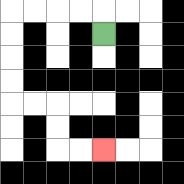{'start': '[4, 1]', 'end': '[4, 6]', 'path_directions': 'U,L,L,L,L,D,D,D,D,R,R,D,D,R,R', 'path_coordinates': '[[4, 1], [4, 0], [3, 0], [2, 0], [1, 0], [0, 0], [0, 1], [0, 2], [0, 3], [0, 4], [1, 4], [2, 4], [2, 5], [2, 6], [3, 6], [4, 6]]'}